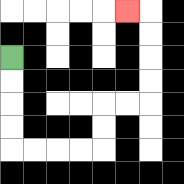{'start': '[0, 2]', 'end': '[5, 0]', 'path_directions': 'D,D,D,D,R,R,R,R,U,U,R,R,U,U,U,U,L', 'path_coordinates': '[[0, 2], [0, 3], [0, 4], [0, 5], [0, 6], [1, 6], [2, 6], [3, 6], [4, 6], [4, 5], [4, 4], [5, 4], [6, 4], [6, 3], [6, 2], [6, 1], [6, 0], [5, 0]]'}